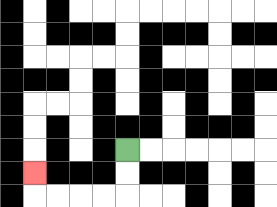{'start': '[5, 6]', 'end': '[1, 7]', 'path_directions': 'D,D,L,L,L,L,U', 'path_coordinates': '[[5, 6], [5, 7], [5, 8], [4, 8], [3, 8], [2, 8], [1, 8], [1, 7]]'}